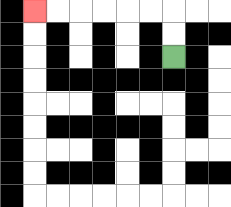{'start': '[7, 2]', 'end': '[1, 0]', 'path_directions': 'U,U,L,L,L,L,L,L', 'path_coordinates': '[[7, 2], [7, 1], [7, 0], [6, 0], [5, 0], [4, 0], [3, 0], [2, 0], [1, 0]]'}